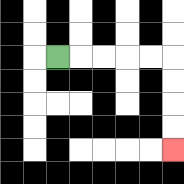{'start': '[2, 2]', 'end': '[7, 6]', 'path_directions': 'R,R,R,R,R,D,D,D,D', 'path_coordinates': '[[2, 2], [3, 2], [4, 2], [5, 2], [6, 2], [7, 2], [7, 3], [7, 4], [7, 5], [7, 6]]'}